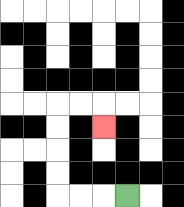{'start': '[5, 8]', 'end': '[4, 5]', 'path_directions': 'L,L,L,U,U,U,U,R,R,D', 'path_coordinates': '[[5, 8], [4, 8], [3, 8], [2, 8], [2, 7], [2, 6], [2, 5], [2, 4], [3, 4], [4, 4], [4, 5]]'}